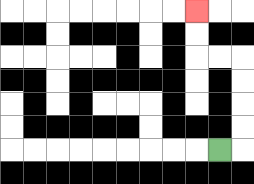{'start': '[9, 6]', 'end': '[8, 0]', 'path_directions': 'R,U,U,U,U,L,L,U,U', 'path_coordinates': '[[9, 6], [10, 6], [10, 5], [10, 4], [10, 3], [10, 2], [9, 2], [8, 2], [8, 1], [8, 0]]'}